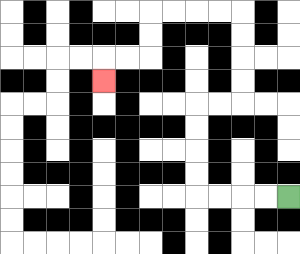{'start': '[12, 8]', 'end': '[4, 3]', 'path_directions': 'L,L,L,L,U,U,U,U,R,R,U,U,U,U,L,L,L,L,D,D,L,L,D', 'path_coordinates': '[[12, 8], [11, 8], [10, 8], [9, 8], [8, 8], [8, 7], [8, 6], [8, 5], [8, 4], [9, 4], [10, 4], [10, 3], [10, 2], [10, 1], [10, 0], [9, 0], [8, 0], [7, 0], [6, 0], [6, 1], [6, 2], [5, 2], [4, 2], [4, 3]]'}